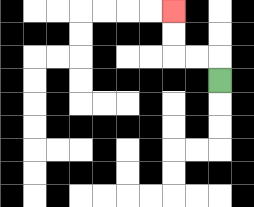{'start': '[9, 3]', 'end': '[7, 0]', 'path_directions': 'U,L,L,U,U', 'path_coordinates': '[[9, 3], [9, 2], [8, 2], [7, 2], [7, 1], [7, 0]]'}